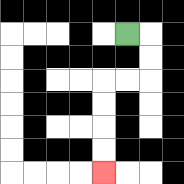{'start': '[5, 1]', 'end': '[4, 7]', 'path_directions': 'R,D,D,L,L,D,D,D,D', 'path_coordinates': '[[5, 1], [6, 1], [6, 2], [6, 3], [5, 3], [4, 3], [4, 4], [4, 5], [4, 6], [4, 7]]'}